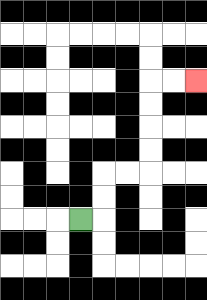{'start': '[3, 9]', 'end': '[8, 3]', 'path_directions': 'R,U,U,R,R,U,U,U,U,R,R', 'path_coordinates': '[[3, 9], [4, 9], [4, 8], [4, 7], [5, 7], [6, 7], [6, 6], [6, 5], [6, 4], [6, 3], [7, 3], [8, 3]]'}